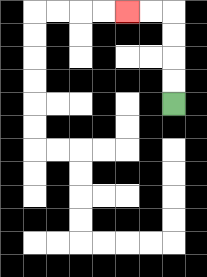{'start': '[7, 4]', 'end': '[5, 0]', 'path_directions': 'U,U,U,U,L,L', 'path_coordinates': '[[7, 4], [7, 3], [7, 2], [7, 1], [7, 0], [6, 0], [5, 0]]'}